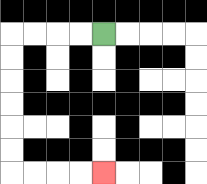{'start': '[4, 1]', 'end': '[4, 7]', 'path_directions': 'L,L,L,L,D,D,D,D,D,D,R,R,R,R', 'path_coordinates': '[[4, 1], [3, 1], [2, 1], [1, 1], [0, 1], [0, 2], [0, 3], [0, 4], [0, 5], [0, 6], [0, 7], [1, 7], [2, 7], [3, 7], [4, 7]]'}